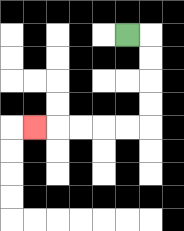{'start': '[5, 1]', 'end': '[1, 5]', 'path_directions': 'R,D,D,D,D,L,L,L,L,L', 'path_coordinates': '[[5, 1], [6, 1], [6, 2], [6, 3], [6, 4], [6, 5], [5, 5], [4, 5], [3, 5], [2, 5], [1, 5]]'}